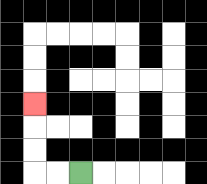{'start': '[3, 7]', 'end': '[1, 4]', 'path_directions': 'L,L,U,U,U', 'path_coordinates': '[[3, 7], [2, 7], [1, 7], [1, 6], [1, 5], [1, 4]]'}